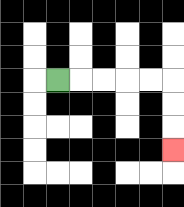{'start': '[2, 3]', 'end': '[7, 6]', 'path_directions': 'R,R,R,R,R,D,D,D', 'path_coordinates': '[[2, 3], [3, 3], [4, 3], [5, 3], [6, 3], [7, 3], [7, 4], [7, 5], [7, 6]]'}